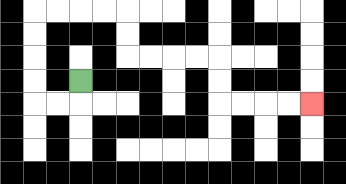{'start': '[3, 3]', 'end': '[13, 4]', 'path_directions': 'D,L,L,U,U,U,U,R,R,R,R,D,D,R,R,R,R,D,D,R,R,R,R', 'path_coordinates': '[[3, 3], [3, 4], [2, 4], [1, 4], [1, 3], [1, 2], [1, 1], [1, 0], [2, 0], [3, 0], [4, 0], [5, 0], [5, 1], [5, 2], [6, 2], [7, 2], [8, 2], [9, 2], [9, 3], [9, 4], [10, 4], [11, 4], [12, 4], [13, 4]]'}